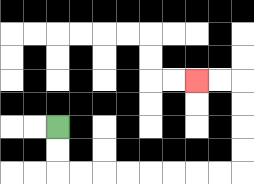{'start': '[2, 5]', 'end': '[8, 3]', 'path_directions': 'D,D,R,R,R,R,R,R,R,R,U,U,U,U,L,L', 'path_coordinates': '[[2, 5], [2, 6], [2, 7], [3, 7], [4, 7], [5, 7], [6, 7], [7, 7], [8, 7], [9, 7], [10, 7], [10, 6], [10, 5], [10, 4], [10, 3], [9, 3], [8, 3]]'}